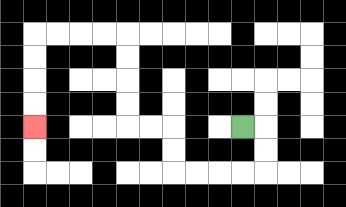{'start': '[10, 5]', 'end': '[1, 5]', 'path_directions': 'R,D,D,L,L,L,L,U,U,L,L,U,U,U,U,L,L,L,L,D,D,D,D', 'path_coordinates': '[[10, 5], [11, 5], [11, 6], [11, 7], [10, 7], [9, 7], [8, 7], [7, 7], [7, 6], [7, 5], [6, 5], [5, 5], [5, 4], [5, 3], [5, 2], [5, 1], [4, 1], [3, 1], [2, 1], [1, 1], [1, 2], [1, 3], [1, 4], [1, 5]]'}